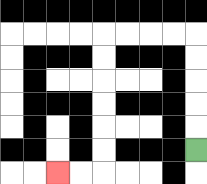{'start': '[8, 6]', 'end': '[2, 7]', 'path_directions': 'U,U,U,U,U,L,L,L,L,D,D,D,D,D,D,L,L', 'path_coordinates': '[[8, 6], [8, 5], [8, 4], [8, 3], [8, 2], [8, 1], [7, 1], [6, 1], [5, 1], [4, 1], [4, 2], [4, 3], [4, 4], [4, 5], [4, 6], [4, 7], [3, 7], [2, 7]]'}